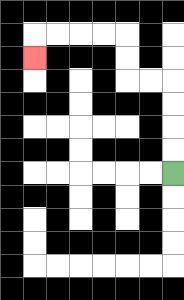{'start': '[7, 7]', 'end': '[1, 2]', 'path_directions': 'U,U,U,U,L,L,U,U,L,L,L,L,D', 'path_coordinates': '[[7, 7], [7, 6], [7, 5], [7, 4], [7, 3], [6, 3], [5, 3], [5, 2], [5, 1], [4, 1], [3, 1], [2, 1], [1, 1], [1, 2]]'}